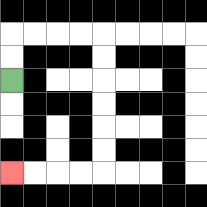{'start': '[0, 3]', 'end': '[0, 7]', 'path_directions': 'U,U,R,R,R,R,D,D,D,D,D,D,L,L,L,L', 'path_coordinates': '[[0, 3], [0, 2], [0, 1], [1, 1], [2, 1], [3, 1], [4, 1], [4, 2], [4, 3], [4, 4], [4, 5], [4, 6], [4, 7], [3, 7], [2, 7], [1, 7], [0, 7]]'}